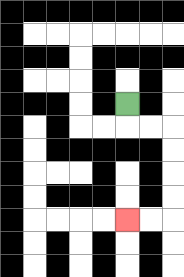{'start': '[5, 4]', 'end': '[5, 9]', 'path_directions': 'D,R,R,D,D,D,D,L,L', 'path_coordinates': '[[5, 4], [5, 5], [6, 5], [7, 5], [7, 6], [7, 7], [7, 8], [7, 9], [6, 9], [5, 9]]'}